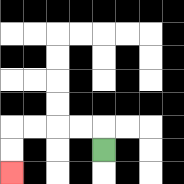{'start': '[4, 6]', 'end': '[0, 7]', 'path_directions': 'U,L,L,L,L,D,D', 'path_coordinates': '[[4, 6], [4, 5], [3, 5], [2, 5], [1, 5], [0, 5], [0, 6], [0, 7]]'}